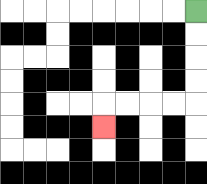{'start': '[8, 0]', 'end': '[4, 5]', 'path_directions': 'D,D,D,D,L,L,L,L,D', 'path_coordinates': '[[8, 0], [8, 1], [8, 2], [8, 3], [8, 4], [7, 4], [6, 4], [5, 4], [4, 4], [4, 5]]'}